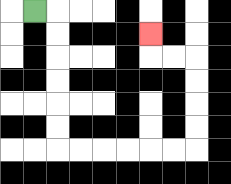{'start': '[1, 0]', 'end': '[6, 1]', 'path_directions': 'R,D,D,D,D,D,D,R,R,R,R,R,R,U,U,U,U,L,L,U', 'path_coordinates': '[[1, 0], [2, 0], [2, 1], [2, 2], [2, 3], [2, 4], [2, 5], [2, 6], [3, 6], [4, 6], [5, 6], [6, 6], [7, 6], [8, 6], [8, 5], [8, 4], [8, 3], [8, 2], [7, 2], [6, 2], [6, 1]]'}